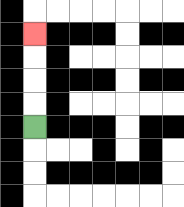{'start': '[1, 5]', 'end': '[1, 1]', 'path_directions': 'U,U,U,U', 'path_coordinates': '[[1, 5], [1, 4], [1, 3], [1, 2], [1, 1]]'}